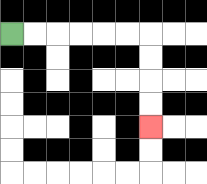{'start': '[0, 1]', 'end': '[6, 5]', 'path_directions': 'R,R,R,R,R,R,D,D,D,D', 'path_coordinates': '[[0, 1], [1, 1], [2, 1], [3, 1], [4, 1], [5, 1], [6, 1], [6, 2], [6, 3], [6, 4], [6, 5]]'}